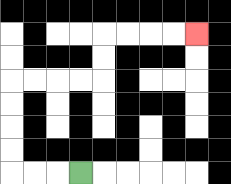{'start': '[3, 7]', 'end': '[8, 1]', 'path_directions': 'L,L,L,U,U,U,U,R,R,R,R,U,U,R,R,R,R', 'path_coordinates': '[[3, 7], [2, 7], [1, 7], [0, 7], [0, 6], [0, 5], [0, 4], [0, 3], [1, 3], [2, 3], [3, 3], [4, 3], [4, 2], [4, 1], [5, 1], [6, 1], [7, 1], [8, 1]]'}